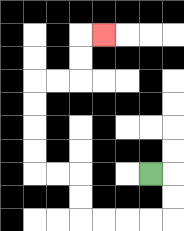{'start': '[6, 7]', 'end': '[4, 1]', 'path_directions': 'R,D,D,L,L,L,L,U,U,L,L,U,U,U,U,R,R,U,U,R', 'path_coordinates': '[[6, 7], [7, 7], [7, 8], [7, 9], [6, 9], [5, 9], [4, 9], [3, 9], [3, 8], [3, 7], [2, 7], [1, 7], [1, 6], [1, 5], [1, 4], [1, 3], [2, 3], [3, 3], [3, 2], [3, 1], [4, 1]]'}